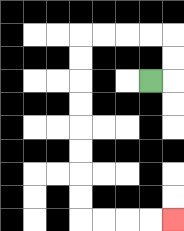{'start': '[6, 3]', 'end': '[7, 9]', 'path_directions': 'R,U,U,L,L,L,L,D,D,D,D,D,D,D,D,R,R,R,R', 'path_coordinates': '[[6, 3], [7, 3], [7, 2], [7, 1], [6, 1], [5, 1], [4, 1], [3, 1], [3, 2], [3, 3], [3, 4], [3, 5], [3, 6], [3, 7], [3, 8], [3, 9], [4, 9], [5, 9], [6, 9], [7, 9]]'}